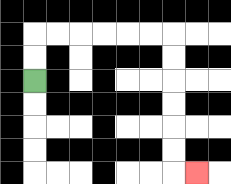{'start': '[1, 3]', 'end': '[8, 7]', 'path_directions': 'U,U,R,R,R,R,R,R,D,D,D,D,D,D,R', 'path_coordinates': '[[1, 3], [1, 2], [1, 1], [2, 1], [3, 1], [4, 1], [5, 1], [6, 1], [7, 1], [7, 2], [7, 3], [7, 4], [7, 5], [7, 6], [7, 7], [8, 7]]'}